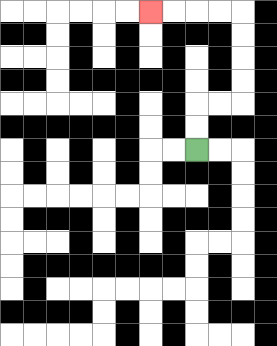{'start': '[8, 6]', 'end': '[6, 0]', 'path_directions': 'U,U,R,R,U,U,U,U,L,L,L,L', 'path_coordinates': '[[8, 6], [8, 5], [8, 4], [9, 4], [10, 4], [10, 3], [10, 2], [10, 1], [10, 0], [9, 0], [8, 0], [7, 0], [6, 0]]'}